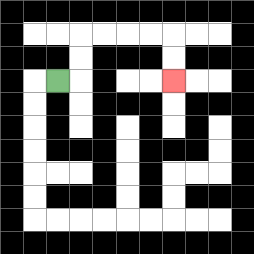{'start': '[2, 3]', 'end': '[7, 3]', 'path_directions': 'R,U,U,R,R,R,R,D,D', 'path_coordinates': '[[2, 3], [3, 3], [3, 2], [3, 1], [4, 1], [5, 1], [6, 1], [7, 1], [7, 2], [7, 3]]'}